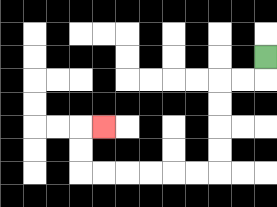{'start': '[11, 2]', 'end': '[4, 5]', 'path_directions': 'D,L,L,D,D,D,D,L,L,L,L,L,L,U,U,R', 'path_coordinates': '[[11, 2], [11, 3], [10, 3], [9, 3], [9, 4], [9, 5], [9, 6], [9, 7], [8, 7], [7, 7], [6, 7], [5, 7], [4, 7], [3, 7], [3, 6], [3, 5], [4, 5]]'}